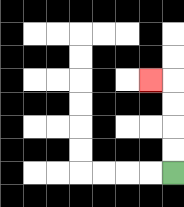{'start': '[7, 7]', 'end': '[6, 3]', 'path_directions': 'U,U,U,U,L', 'path_coordinates': '[[7, 7], [7, 6], [7, 5], [7, 4], [7, 3], [6, 3]]'}